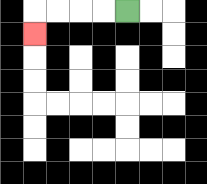{'start': '[5, 0]', 'end': '[1, 1]', 'path_directions': 'L,L,L,L,D', 'path_coordinates': '[[5, 0], [4, 0], [3, 0], [2, 0], [1, 0], [1, 1]]'}